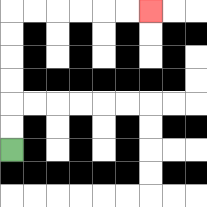{'start': '[0, 6]', 'end': '[6, 0]', 'path_directions': 'U,U,U,U,U,U,R,R,R,R,R,R', 'path_coordinates': '[[0, 6], [0, 5], [0, 4], [0, 3], [0, 2], [0, 1], [0, 0], [1, 0], [2, 0], [3, 0], [4, 0], [5, 0], [6, 0]]'}